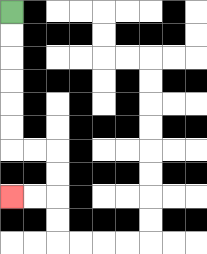{'start': '[0, 0]', 'end': '[0, 8]', 'path_directions': 'D,D,D,D,D,D,R,R,D,D,L,L', 'path_coordinates': '[[0, 0], [0, 1], [0, 2], [0, 3], [0, 4], [0, 5], [0, 6], [1, 6], [2, 6], [2, 7], [2, 8], [1, 8], [0, 8]]'}